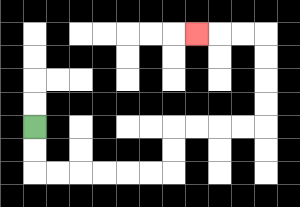{'start': '[1, 5]', 'end': '[8, 1]', 'path_directions': 'D,D,R,R,R,R,R,R,U,U,R,R,R,R,U,U,U,U,L,L,L', 'path_coordinates': '[[1, 5], [1, 6], [1, 7], [2, 7], [3, 7], [4, 7], [5, 7], [6, 7], [7, 7], [7, 6], [7, 5], [8, 5], [9, 5], [10, 5], [11, 5], [11, 4], [11, 3], [11, 2], [11, 1], [10, 1], [9, 1], [8, 1]]'}